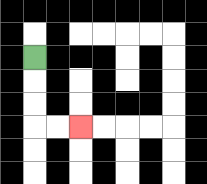{'start': '[1, 2]', 'end': '[3, 5]', 'path_directions': 'D,D,D,R,R', 'path_coordinates': '[[1, 2], [1, 3], [1, 4], [1, 5], [2, 5], [3, 5]]'}